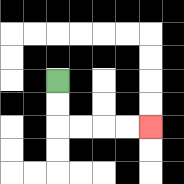{'start': '[2, 3]', 'end': '[6, 5]', 'path_directions': 'D,D,R,R,R,R', 'path_coordinates': '[[2, 3], [2, 4], [2, 5], [3, 5], [4, 5], [5, 5], [6, 5]]'}